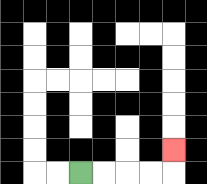{'start': '[3, 7]', 'end': '[7, 6]', 'path_directions': 'R,R,R,R,U', 'path_coordinates': '[[3, 7], [4, 7], [5, 7], [6, 7], [7, 7], [7, 6]]'}